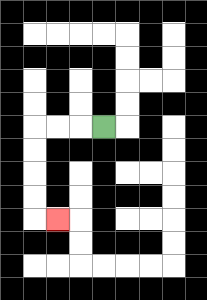{'start': '[4, 5]', 'end': '[2, 9]', 'path_directions': 'L,L,L,D,D,D,D,R', 'path_coordinates': '[[4, 5], [3, 5], [2, 5], [1, 5], [1, 6], [1, 7], [1, 8], [1, 9], [2, 9]]'}